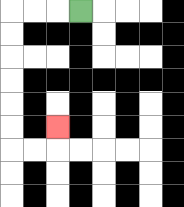{'start': '[3, 0]', 'end': '[2, 5]', 'path_directions': 'L,L,L,D,D,D,D,D,D,R,R,U', 'path_coordinates': '[[3, 0], [2, 0], [1, 0], [0, 0], [0, 1], [0, 2], [0, 3], [0, 4], [0, 5], [0, 6], [1, 6], [2, 6], [2, 5]]'}